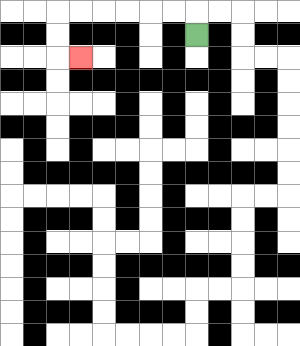{'start': '[8, 1]', 'end': '[3, 2]', 'path_directions': 'U,L,L,L,L,L,L,D,D,R', 'path_coordinates': '[[8, 1], [8, 0], [7, 0], [6, 0], [5, 0], [4, 0], [3, 0], [2, 0], [2, 1], [2, 2], [3, 2]]'}